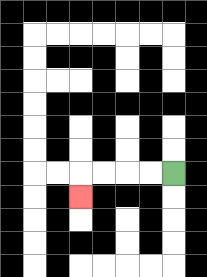{'start': '[7, 7]', 'end': '[3, 8]', 'path_directions': 'L,L,L,L,D', 'path_coordinates': '[[7, 7], [6, 7], [5, 7], [4, 7], [3, 7], [3, 8]]'}